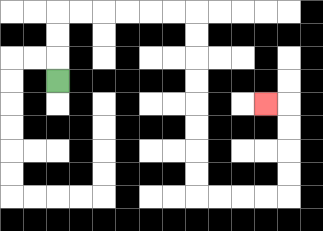{'start': '[2, 3]', 'end': '[11, 4]', 'path_directions': 'U,U,U,R,R,R,R,R,R,D,D,D,D,D,D,D,D,R,R,R,R,U,U,U,U,L', 'path_coordinates': '[[2, 3], [2, 2], [2, 1], [2, 0], [3, 0], [4, 0], [5, 0], [6, 0], [7, 0], [8, 0], [8, 1], [8, 2], [8, 3], [8, 4], [8, 5], [8, 6], [8, 7], [8, 8], [9, 8], [10, 8], [11, 8], [12, 8], [12, 7], [12, 6], [12, 5], [12, 4], [11, 4]]'}